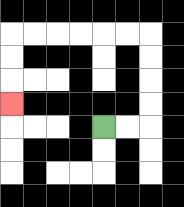{'start': '[4, 5]', 'end': '[0, 4]', 'path_directions': 'R,R,U,U,U,U,L,L,L,L,L,L,D,D,D', 'path_coordinates': '[[4, 5], [5, 5], [6, 5], [6, 4], [6, 3], [6, 2], [6, 1], [5, 1], [4, 1], [3, 1], [2, 1], [1, 1], [0, 1], [0, 2], [0, 3], [0, 4]]'}